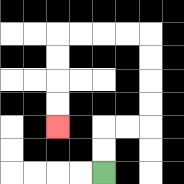{'start': '[4, 7]', 'end': '[2, 5]', 'path_directions': 'U,U,R,R,U,U,U,U,L,L,L,L,D,D,D,D', 'path_coordinates': '[[4, 7], [4, 6], [4, 5], [5, 5], [6, 5], [6, 4], [6, 3], [6, 2], [6, 1], [5, 1], [4, 1], [3, 1], [2, 1], [2, 2], [2, 3], [2, 4], [2, 5]]'}